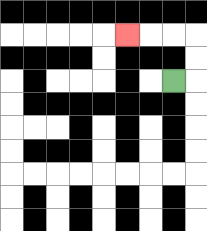{'start': '[7, 3]', 'end': '[5, 1]', 'path_directions': 'R,U,U,L,L,L', 'path_coordinates': '[[7, 3], [8, 3], [8, 2], [8, 1], [7, 1], [6, 1], [5, 1]]'}